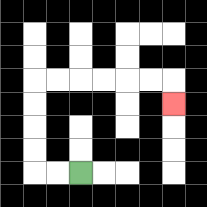{'start': '[3, 7]', 'end': '[7, 4]', 'path_directions': 'L,L,U,U,U,U,R,R,R,R,R,R,D', 'path_coordinates': '[[3, 7], [2, 7], [1, 7], [1, 6], [1, 5], [1, 4], [1, 3], [2, 3], [3, 3], [4, 3], [5, 3], [6, 3], [7, 3], [7, 4]]'}